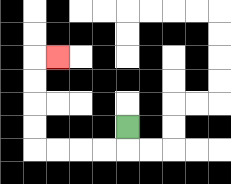{'start': '[5, 5]', 'end': '[2, 2]', 'path_directions': 'D,L,L,L,L,U,U,U,U,R', 'path_coordinates': '[[5, 5], [5, 6], [4, 6], [3, 6], [2, 6], [1, 6], [1, 5], [1, 4], [1, 3], [1, 2], [2, 2]]'}